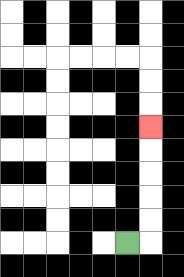{'start': '[5, 10]', 'end': '[6, 5]', 'path_directions': 'R,U,U,U,U,U', 'path_coordinates': '[[5, 10], [6, 10], [6, 9], [6, 8], [6, 7], [6, 6], [6, 5]]'}